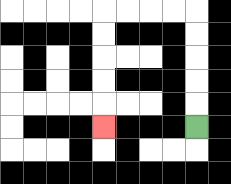{'start': '[8, 5]', 'end': '[4, 5]', 'path_directions': 'U,U,U,U,U,L,L,L,L,D,D,D,D,D', 'path_coordinates': '[[8, 5], [8, 4], [8, 3], [8, 2], [8, 1], [8, 0], [7, 0], [6, 0], [5, 0], [4, 0], [4, 1], [4, 2], [4, 3], [4, 4], [4, 5]]'}